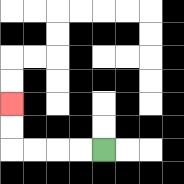{'start': '[4, 6]', 'end': '[0, 4]', 'path_directions': 'L,L,L,L,U,U', 'path_coordinates': '[[4, 6], [3, 6], [2, 6], [1, 6], [0, 6], [0, 5], [0, 4]]'}